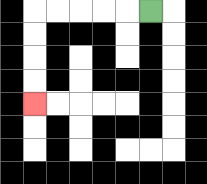{'start': '[6, 0]', 'end': '[1, 4]', 'path_directions': 'L,L,L,L,L,D,D,D,D', 'path_coordinates': '[[6, 0], [5, 0], [4, 0], [3, 0], [2, 0], [1, 0], [1, 1], [1, 2], [1, 3], [1, 4]]'}